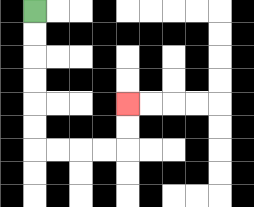{'start': '[1, 0]', 'end': '[5, 4]', 'path_directions': 'D,D,D,D,D,D,R,R,R,R,U,U', 'path_coordinates': '[[1, 0], [1, 1], [1, 2], [1, 3], [1, 4], [1, 5], [1, 6], [2, 6], [3, 6], [4, 6], [5, 6], [5, 5], [5, 4]]'}